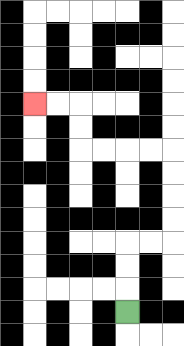{'start': '[5, 13]', 'end': '[1, 4]', 'path_directions': 'U,U,U,R,R,U,U,U,U,L,L,L,L,U,U,L,L', 'path_coordinates': '[[5, 13], [5, 12], [5, 11], [5, 10], [6, 10], [7, 10], [7, 9], [7, 8], [7, 7], [7, 6], [6, 6], [5, 6], [4, 6], [3, 6], [3, 5], [3, 4], [2, 4], [1, 4]]'}